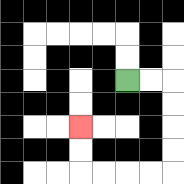{'start': '[5, 3]', 'end': '[3, 5]', 'path_directions': 'R,R,D,D,D,D,L,L,L,L,U,U', 'path_coordinates': '[[5, 3], [6, 3], [7, 3], [7, 4], [7, 5], [7, 6], [7, 7], [6, 7], [5, 7], [4, 7], [3, 7], [3, 6], [3, 5]]'}